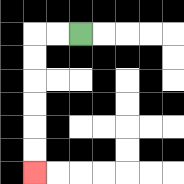{'start': '[3, 1]', 'end': '[1, 7]', 'path_directions': 'L,L,D,D,D,D,D,D', 'path_coordinates': '[[3, 1], [2, 1], [1, 1], [1, 2], [1, 3], [1, 4], [1, 5], [1, 6], [1, 7]]'}